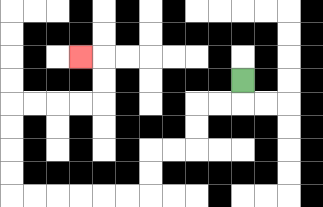{'start': '[10, 3]', 'end': '[3, 2]', 'path_directions': 'D,L,L,D,D,L,L,D,D,L,L,L,L,L,L,U,U,U,U,R,R,R,R,U,U,L', 'path_coordinates': '[[10, 3], [10, 4], [9, 4], [8, 4], [8, 5], [8, 6], [7, 6], [6, 6], [6, 7], [6, 8], [5, 8], [4, 8], [3, 8], [2, 8], [1, 8], [0, 8], [0, 7], [0, 6], [0, 5], [0, 4], [1, 4], [2, 4], [3, 4], [4, 4], [4, 3], [4, 2], [3, 2]]'}